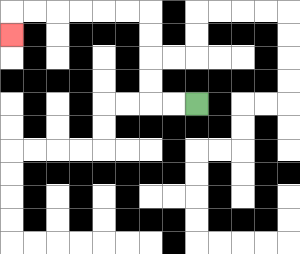{'start': '[8, 4]', 'end': '[0, 1]', 'path_directions': 'L,L,U,U,U,U,L,L,L,L,L,L,D', 'path_coordinates': '[[8, 4], [7, 4], [6, 4], [6, 3], [6, 2], [6, 1], [6, 0], [5, 0], [4, 0], [3, 0], [2, 0], [1, 0], [0, 0], [0, 1]]'}